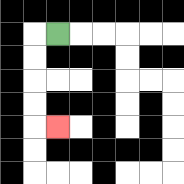{'start': '[2, 1]', 'end': '[2, 5]', 'path_directions': 'L,D,D,D,D,R', 'path_coordinates': '[[2, 1], [1, 1], [1, 2], [1, 3], [1, 4], [1, 5], [2, 5]]'}